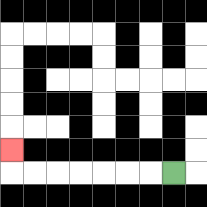{'start': '[7, 7]', 'end': '[0, 6]', 'path_directions': 'L,L,L,L,L,L,L,U', 'path_coordinates': '[[7, 7], [6, 7], [5, 7], [4, 7], [3, 7], [2, 7], [1, 7], [0, 7], [0, 6]]'}